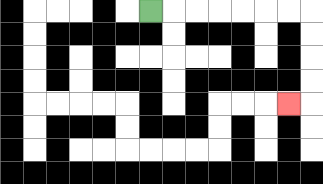{'start': '[6, 0]', 'end': '[12, 4]', 'path_directions': 'R,R,R,R,R,R,R,D,D,D,D,L', 'path_coordinates': '[[6, 0], [7, 0], [8, 0], [9, 0], [10, 0], [11, 0], [12, 0], [13, 0], [13, 1], [13, 2], [13, 3], [13, 4], [12, 4]]'}